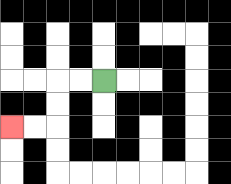{'start': '[4, 3]', 'end': '[0, 5]', 'path_directions': 'L,L,D,D,L,L', 'path_coordinates': '[[4, 3], [3, 3], [2, 3], [2, 4], [2, 5], [1, 5], [0, 5]]'}